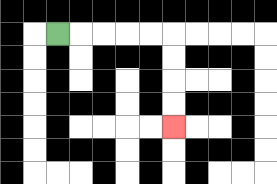{'start': '[2, 1]', 'end': '[7, 5]', 'path_directions': 'R,R,R,R,R,D,D,D,D', 'path_coordinates': '[[2, 1], [3, 1], [4, 1], [5, 1], [6, 1], [7, 1], [7, 2], [7, 3], [7, 4], [7, 5]]'}